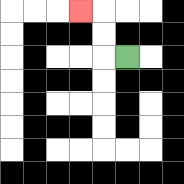{'start': '[5, 2]', 'end': '[3, 0]', 'path_directions': 'L,U,U,L', 'path_coordinates': '[[5, 2], [4, 2], [4, 1], [4, 0], [3, 0]]'}